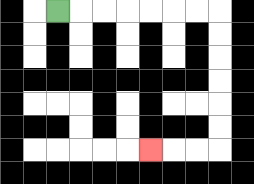{'start': '[2, 0]', 'end': '[6, 6]', 'path_directions': 'R,R,R,R,R,R,R,D,D,D,D,D,D,L,L,L', 'path_coordinates': '[[2, 0], [3, 0], [4, 0], [5, 0], [6, 0], [7, 0], [8, 0], [9, 0], [9, 1], [9, 2], [9, 3], [9, 4], [9, 5], [9, 6], [8, 6], [7, 6], [6, 6]]'}